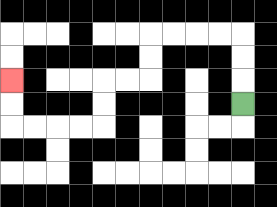{'start': '[10, 4]', 'end': '[0, 3]', 'path_directions': 'U,U,U,L,L,L,L,D,D,L,L,D,D,L,L,L,L,U,U', 'path_coordinates': '[[10, 4], [10, 3], [10, 2], [10, 1], [9, 1], [8, 1], [7, 1], [6, 1], [6, 2], [6, 3], [5, 3], [4, 3], [4, 4], [4, 5], [3, 5], [2, 5], [1, 5], [0, 5], [0, 4], [0, 3]]'}